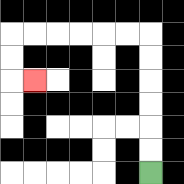{'start': '[6, 7]', 'end': '[1, 3]', 'path_directions': 'U,U,U,U,U,U,L,L,L,L,L,L,D,D,R', 'path_coordinates': '[[6, 7], [6, 6], [6, 5], [6, 4], [6, 3], [6, 2], [6, 1], [5, 1], [4, 1], [3, 1], [2, 1], [1, 1], [0, 1], [0, 2], [0, 3], [1, 3]]'}